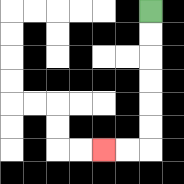{'start': '[6, 0]', 'end': '[4, 6]', 'path_directions': 'D,D,D,D,D,D,L,L', 'path_coordinates': '[[6, 0], [6, 1], [6, 2], [6, 3], [6, 4], [6, 5], [6, 6], [5, 6], [4, 6]]'}